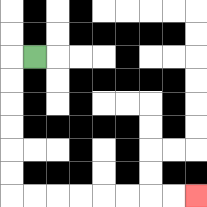{'start': '[1, 2]', 'end': '[8, 8]', 'path_directions': 'L,D,D,D,D,D,D,R,R,R,R,R,R,R,R', 'path_coordinates': '[[1, 2], [0, 2], [0, 3], [0, 4], [0, 5], [0, 6], [0, 7], [0, 8], [1, 8], [2, 8], [3, 8], [4, 8], [5, 8], [6, 8], [7, 8], [8, 8]]'}